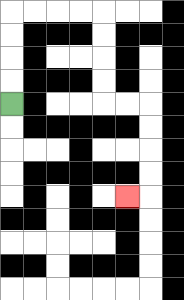{'start': '[0, 4]', 'end': '[5, 8]', 'path_directions': 'U,U,U,U,R,R,R,R,D,D,D,D,R,R,D,D,D,D,L', 'path_coordinates': '[[0, 4], [0, 3], [0, 2], [0, 1], [0, 0], [1, 0], [2, 0], [3, 0], [4, 0], [4, 1], [4, 2], [4, 3], [4, 4], [5, 4], [6, 4], [6, 5], [6, 6], [6, 7], [6, 8], [5, 8]]'}